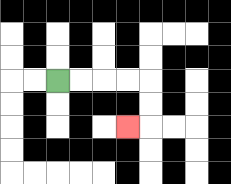{'start': '[2, 3]', 'end': '[5, 5]', 'path_directions': 'R,R,R,R,D,D,L', 'path_coordinates': '[[2, 3], [3, 3], [4, 3], [5, 3], [6, 3], [6, 4], [6, 5], [5, 5]]'}